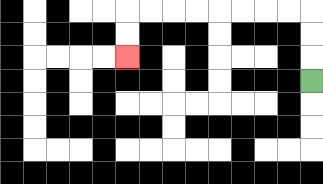{'start': '[13, 3]', 'end': '[5, 2]', 'path_directions': 'U,U,U,L,L,L,L,L,L,L,L,D,D', 'path_coordinates': '[[13, 3], [13, 2], [13, 1], [13, 0], [12, 0], [11, 0], [10, 0], [9, 0], [8, 0], [7, 0], [6, 0], [5, 0], [5, 1], [5, 2]]'}